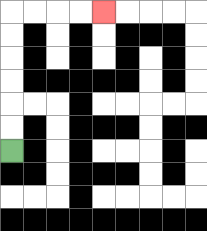{'start': '[0, 6]', 'end': '[4, 0]', 'path_directions': 'U,U,U,U,U,U,R,R,R,R', 'path_coordinates': '[[0, 6], [0, 5], [0, 4], [0, 3], [0, 2], [0, 1], [0, 0], [1, 0], [2, 0], [3, 0], [4, 0]]'}